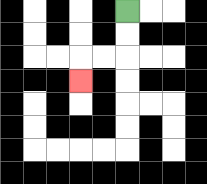{'start': '[5, 0]', 'end': '[3, 3]', 'path_directions': 'D,D,L,L,D', 'path_coordinates': '[[5, 0], [5, 1], [5, 2], [4, 2], [3, 2], [3, 3]]'}